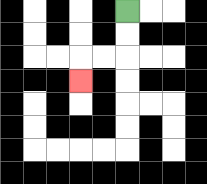{'start': '[5, 0]', 'end': '[3, 3]', 'path_directions': 'D,D,L,L,D', 'path_coordinates': '[[5, 0], [5, 1], [5, 2], [4, 2], [3, 2], [3, 3]]'}